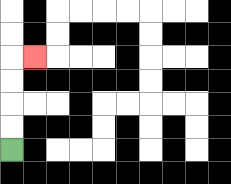{'start': '[0, 6]', 'end': '[1, 2]', 'path_directions': 'U,U,U,U,R', 'path_coordinates': '[[0, 6], [0, 5], [0, 4], [0, 3], [0, 2], [1, 2]]'}